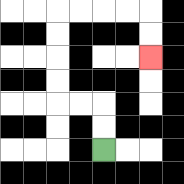{'start': '[4, 6]', 'end': '[6, 2]', 'path_directions': 'U,U,L,L,U,U,U,U,R,R,R,R,D,D', 'path_coordinates': '[[4, 6], [4, 5], [4, 4], [3, 4], [2, 4], [2, 3], [2, 2], [2, 1], [2, 0], [3, 0], [4, 0], [5, 0], [6, 0], [6, 1], [6, 2]]'}